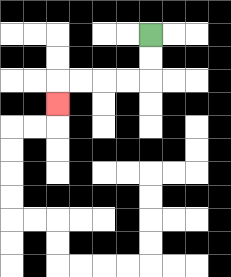{'start': '[6, 1]', 'end': '[2, 4]', 'path_directions': 'D,D,L,L,L,L,D', 'path_coordinates': '[[6, 1], [6, 2], [6, 3], [5, 3], [4, 3], [3, 3], [2, 3], [2, 4]]'}